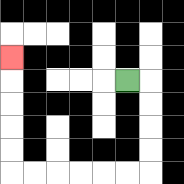{'start': '[5, 3]', 'end': '[0, 2]', 'path_directions': 'R,D,D,D,D,L,L,L,L,L,L,U,U,U,U,U', 'path_coordinates': '[[5, 3], [6, 3], [6, 4], [6, 5], [6, 6], [6, 7], [5, 7], [4, 7], [3, 7], [2, 7], [1, 7], [0, 7], [0, 6], [0, 5], [0, 4], [0, 3], [0, 2]]'}